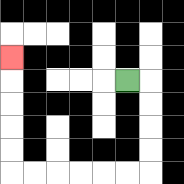{'start': '[5, 3]', 'end': '[0, 2]', 'path_directions': 'R,D,D,D,D,L,L,L,L,L,L,U,U,U,U,U', 'path_coordinates': '[[5, 3], [6, 3], [6, 4], [6, 5], [6, 6], [6, 7], [5, 7], [4, 7], [3, 7], [2, 7], [1, 7], [0, 7], [0, 6], [0, 5], [0, 4], [0, 3], [0, 2]]'}